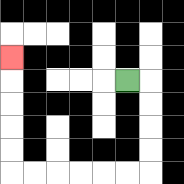{'start': '[5, 3]', 'end': '[0, 2]', 'path_directions': 'R,D,D,D,D,L,L,L,L,L,L,U,U,U,U,U', 'path_coordinates': '[[5, 3], [6, 3], [6, 4], [6, 5], [6, 6], [6, 7], [5, 7], [4, 7], [3, 7], [2, 7], [1, 7], [0, 7], [0, 6], [0, 5], [0, 4], [0, 3], [0, 2]]'}